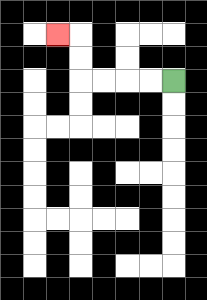{'start': '[7, 3]', 'end': '[2, 1]', 'path_directions': 'L,L,L,L,U,U,L', 'path_coordinates': '[[7, 3], [6, 3], [5, 3], [4, 3], [3, 3], [3, 2], [3, 1], [2, 1]]'}